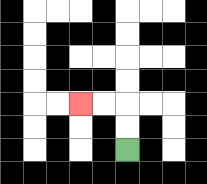{'start': '[5, 6]', 'end': '[3, 4]', 'path_directions': 'U,U,L,L', 'path_coordinates': '[[5, 6], [5, 5], [5, 4], [4, 4], [3, 4]]'}